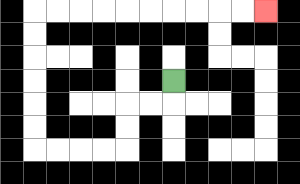{'start': '[7, 3]', 'end': '[11, 0]', 'path_directions': 'D,L,L,D,D,L,L,L,L,U,U,U,U,U,U,R,R,R,R,R,R,R,R,R,R', 'path_coordinates': '[[7, 3], [7, 4], [6, 4], [5, 4], [5, 5], [5, 6], [4, 6], [3, 6], [2, 6], [1, 6], [1, 5], [1, 4], [1, 3], [1, 2], [1, 1], [1, 0], [2, 0], [3, 0], [4, 0], [5, 0], [6, 0], [7, 0], [8, 0], [9, 0], [10, 0], [11, 0]]'}